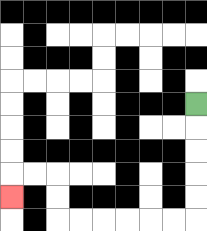{'start': '[8, 4]', 'end': '[0, 8]', 'path_directions': 'D,D,D,D,D,L,L,L,L,L,L,U,U,L,L,D', 'path_coordinates': '[[8, 4], [8, 5], [8, 6], [8, 7], [8, 8], [8, 9], [7, 9], [6, 9], [5, 9], [4, 9], [3, 9], [2, 9], [2, 8], [2, 7], [1, 7], [0, 7], [0, 8]]'}